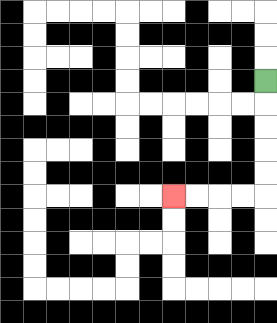{'start': '[11, 3]', 'end': '[7, 8]', 'path_directions': 'D,D,D,D,D,L,L,L,L', 'path_coordinates': '[[11, 3], [11, 4], [11, 5], [11, 6], [11, 7], [11, 8], [10, 8], [9, 8], [8, 8], [7, 8]]'}